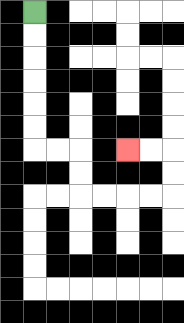{'start': '[1, 0]', 'end': '[5, 6]', 'path_directions': 'D,D,D,D,D,D,R,R,D,D,R,R,R,R,U,U,L,L', 'path_coordinates': '[[1, 0], [1, 1], [1, 2], [1, 3], [1, 4], [1, 5], [1, 6], [2, 6], [3, 6], [3, 7], [3, 8], [4, 8], [5, 8], [6, 8], [7, 8], [7, 7], [7, 6], [6, 6], [5, 6]]'}